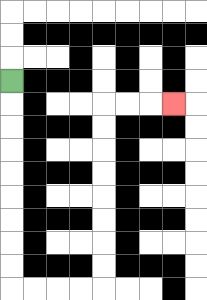{'start': '[0, 3]', 'end': '[7, 4]', 'path_directions': 'D,D,D,D,D,D,D,D,D,R,R,R,R,U,U,U,U,U,U,U,U,R,R,R', 'path_coordinates': '[[0, 3], [0, 4], [0, 5], [0, 6], [0, 7], [0, 8], [0, 9], [0, 10], [0, 11], [0, 12], [1, 12], [2, 12], [3, 12], [4, 12], [4, 11], [4, 10], [4, 9], [4, 8], [4, 7], [4, 6], [4, 5], [4, 4], [5, 4], [6, 4], [7, 4]]'}